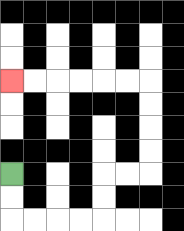{'start': '[0, 7]', 'end': '[0, 3]', 'path_directions': 'D,D,R,R,R,R,U,U,R,R,U,U,U,U,L,L,L,L,L,L', 'path_coordinates': '[[0, 7], [0, 8], [0, 9], [1, 9], [2, 9], [3, 9], [4, 9], [4, 8], [4, 7], [5, 7], [6, 7], [6, 6], [6, 5], [6, 4], [6, 3], [5, 3], [4, 3], [3, 3], [2, 3], [1, 3], [0, 3]]'}